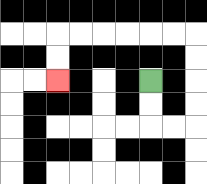{'start': '[6, 3]', 'end': '[2, 3]', 'path_directions': 'D,D,R,R,U,U,U,U,L,L,L,L,L,L,D,D', 'path_coordinates': '[[6, 3], [6, 4], [6, 5], [7, 5], [8, 5], [8, 4], [8, 3], [8, 2], [8, 1], [7, 1], [6, 1], [5, 1], [4, 1], [3, 1], [2, 1], [2, 2], [2, 3]]'}